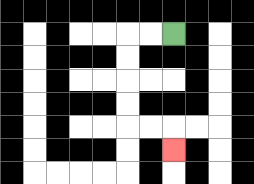{'start': '[7, 1]', 'end': '[7, 6]', 'path_directions': 'L,L,D,D,D,D,R,R,D', 'path_coordinates': '[[7, 1], [6, 1], [5, 1], [5, 2], [5, 3], [5, 4], [5, 5], [6, 5], [7, 5], [7, 6]]'}